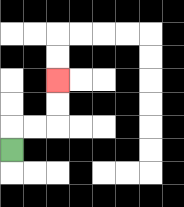{'start': '[0, 6]', 'end': '[2, 3]', 'path_directions': 'U,R,R,U,U', 'path_coordinates': '[[0, 6], [0, 5], [1, 5], [2, 5], [2, 4], [2, 3]]'}